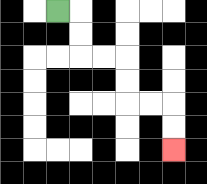{'start': '[2, 0]', 'end': '[7, 6]', 'path_directions': 'R,D,D,R,R,D,D,R,R,D,D', 'path_coordinates': '[[2, 0], [3, 0], [3, 1], [3, 2], [4, 2], [5, 2], [5, 3], [5, 4], [6, 4], [7, 4], [7, 5], [7, 6]]'}